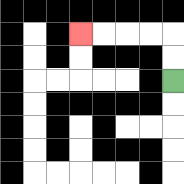{'start': '[7, 3]', 'end': '[3, 1]', 'path_directions': 'U,U,L,L,L,L', 'path_coordinates': '[[7, 3], [7, 2], [7, 1], [6, 1], [5, 1], [4, 1], [3, 1]]'}